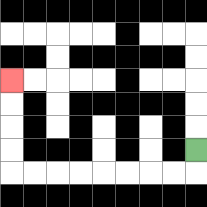{'start': '[8, 6]', 'end': '[0, 3]', 'path_directions': 'D,L,L,L,L,L,L,L,L,U,U,U,U', 'path_coordinates': '[[8, 6], [8, 7], [7, 7], [6, 7], [5, 7], [4, 7], [3, 7], [2, 7], [1, 7], [0, 7], [0, 6], [0, 5], [0, 4], [0, 3]]'}